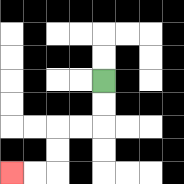{'start': '[4, 3]', 'end': '[0, 7]', 'path_directions': 'D,D,L,L,D,D,L,L', 'path_coordinates': '[[4, 3], [4, 4], [4, 5], [3, 5], [2, 5], [2, 6], [2, 7], [1, 7], [0, 7]]'}